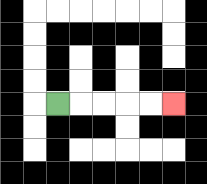{'start': '[2, 4]', 'end': '[7, 4]', 'path_directions': 'R,R,R,R,R', 'path_coordinates': '[[2, 4], [3, 4], [4, 4], [5, 4], [6, 4], [7, 4]]'}